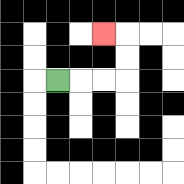{'start': '[2, 3]', 'end': '[4, 1]', 'path_directions': 'R,R,R,U,U,L', 'path_coordinates': '[[2, 3], [3, 3], [4, 3], [5, 3], [5, 2], [5, 1], [4, 1]]'}